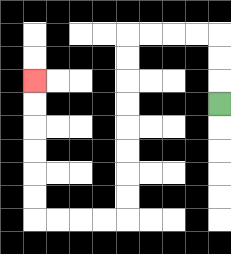{'start': '[9, 4]', 'end': '[1, 3]', 'path_directions': 'U,U,U,L,L,L,L,D,D,D,D,D,D,D,D,L,L,L,L,U,U,U,U,U,U', 'path_coordinates': '[[9, 4], [9, 3], [9, 2], [9, 1], [8, 1], [7, 1], [6, 1], [5, 1], [5, 2], [5, 3], [5, 4], [5, 5], [5, 6], [5, 7], [5, 8], [5, 9], [4, 9], [3, 9], [2, 9], [1, 9], [1, 8], [1, 7], [1, 6], [1, 5], [1, 4], [1, 3]]'}